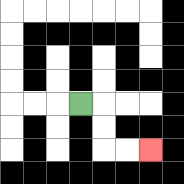{'start': '[3, 4]', 'end': '[6, 6]', 'path_directions': 'R,D,D,R,R', 'path_coordinates': '[[3, 4], [4, 4], [4, 5], [4, 6], [5, 6], [6, 6]]'}